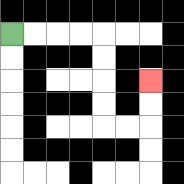{'start': '[0, 1]', 'end': '[6, 3]', 'path_directions': 'R,R,R,R,D,D,D,D,R,R,U,U', 'path_coordinates': '[[0, 1], [1, 1], [2, 1], [3, 1], [4, 1], [4, 2], [4, 3], [4, 4], [4, 5], [5, 5], [6, 5], [6, 4], [6, 3]]'}